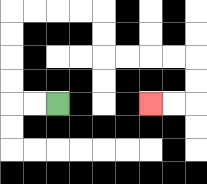{'start': '[2, 4]', 'end': '[6, 4]', 'path_directions': 'L,L,U,U,U,U,R,R,R,R,D,D,R,R,R,R,D,D,L,L', 'path_coordinates': '[[2, 4], [1, 4], [0, 4], [0, 3], [0, 2], [0, 1], [0, 0], [1, 0], [2, 0], [3, 0], [4, 0], [4, 1], [4, 2], [5, 2], [6, 2], [7, 2], [8, 2], [8, 3], [8, 4], [7, 4], [6, 4]]'}